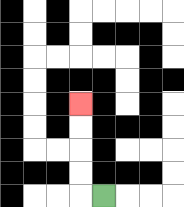{'start': '[4, 8]', 'end': '[3, 4]', 'path_directions': 'L,U,U,U,U', 'path_coordinates': '[[4, 8], [3, 8], [3, 7], [3, 6], [3, 5], [3, 4]]'}